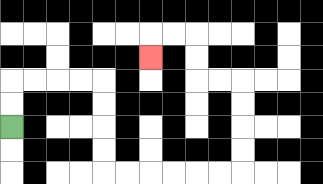{'start': '[0, 5]', 'end': '[6, 2]', 'path_directions': 'U,U,R,R,R,R,D,D,D,D,R,R,R,R,R,R,U,U,U,U,L,L,U,U,L,L,D', 'path_coordinates': '[[0, 5], [0, 4], [0, 3], [1, 3], [2, 3], [3, 3], [4, 3], [4, 4], [4, 5], [4, 6], [4, 7], [5, 7], [6, 7], [7, 7], [8, 7], [9, 7], [10, 7], [10, 6], [10, 5], [10, 4], [10, 3], [9, 3], [8, 3], [8, 2], [8, 1], [7, 1], [6, 1], [6, 2]]'}